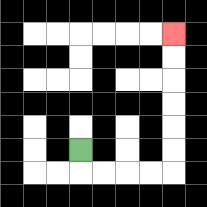{'start': '[3, 6]', 'end': '[7, 1]', 'path_directions': 'D,R,R,R,R,U,U,U,U,U,U', 'path_coordinates': '[[3, 6], [3, 7], [4, 7], [5, 7], [6, 7], [7, 7], [7, 6], [7, 5], [7, 4], [7, 3], [7, 2], [7, 1]]'}